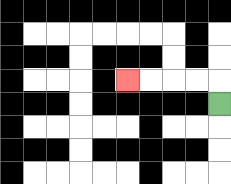{'start': '[9, 4]', 'end': '[5, 3]', 'path_directions': 'U,L,L,L,L', 'path_coordinates': '[[9, 4], [9, 3], [8, 3], [7, 3], [6, 3], [5, 3]]'}